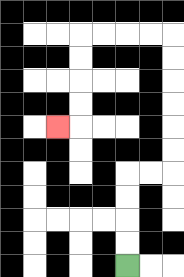{'start': '[5, 11]', 'end': '[2, 5]', 'path_directions': 'U,U,U,U,R,R,U,U,U,U,U,U,L,L,L,L,D,D,D,D,L', 'path_coordinates': '[[5, 11], [5, 10], [5, 9], [5, 8], [5, 7], [6, 7], [7, 7], [7, 6], [7, 5], [7, 4], [7, 3], [7, 2], [7, 1], [6, 1], [5, 1], [4, 1], [3, 1], [3, 2], [3, 3], [3, 4], [3, 5], [2, 5]]'}